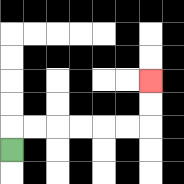{'start': '[0, 6]', 'end': '[6, 3]', 'path_directions': 'U,R,R,R,R,R,R,U,U', 'path_coordinates': '[[0, 6], [0, 5], [1, 5], [2, 5], [3, 5], [4, 5], [5, 5], [6, 5], [6, 4], [6, 3]]'}